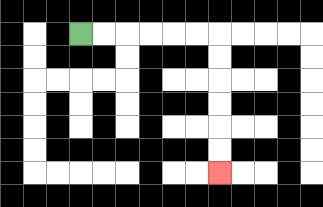{'start': '[3, 1]', 'end': '[9, 7]', 'path_directions': 'R,R,R,R,R,R,D,D,D,D,D,D', 'path_coordinates': '[[3, 1], [4, 1], [5, 1], [6, 1], [7, 1], [8, 1], [9, 1], [9, 2], [9, 3], [9, 4], [9, 5], [9, 6], [9, 7]]'}